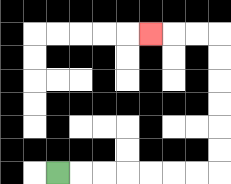{'start': '[2, 7]', 'end': '[6, 1]', 'path_directions': 'R,R,R,R,R,R,R,U,U,U,U,U,U,L,L,L', 'path_coordinates': '[[2, 7], [3, 7], [4, 7], [5, 7], [6, 7], [7, 7], [8, 7], [9, 7], [9, 6], [9, 5], [9, 4], [9, 3], [9, 2], [9, 1], [8, 1], [7, 1], [6, 1]]'}